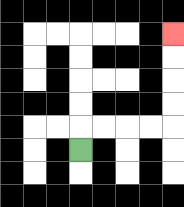{'start': '[3, 6]', 'end': '[7, 1]', 'path_directions': 'U,R,R,R,R,U,U,U,U', 'path_coordinates': '[[3, 6], [3, 5], [4, 5], [5, 5], [6, 5], [7, 5], [7, 4], [7, 3], [7, 2], [7, 1]]'}